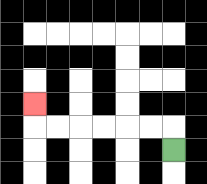{'start': '[7, 6]', 'end': '[1, 4]', 'path_directions': 'U,L,L,L,L,L,L,U', 'path_coordinates': '[[7, 6], [7, 5], [6, 5], [5, 5], [4, 5], [3, 5], [2, 5], [1, 5], [1, 4]]'}